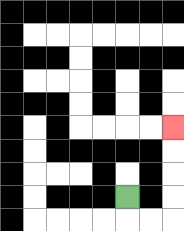{'start': '[5, 8]', 'end': '[7, 5]', 'path_directions': 'D,R,R,U,U,U,U', 'path_coordinates': '[[5, 8], [5, 9], [6, 9], [7, 9], [7, 8], [7, 7], [7, 6], [7, 5]]'}